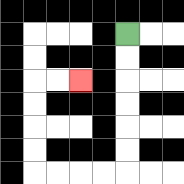{'start': '[5, 1]', 'end': '[3, 3]', 'path_directions': 'D,D,D,D,D,D,L,L,L,L,U,U,U,U,R,R', 'path_coordinates': '[[5, 1], [5, 2], [5, 3], [5, 4], [5, 5], [5, 6], [5, 7], [4, 7], [3, 7], [2, 7], [1, 7], [1, 6], [1, 5], [1, 4], [1, 3], [2, 3], [3, 3]]'}